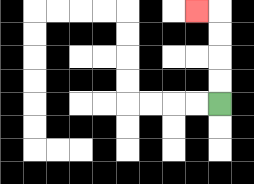{'start': '[9, 4]', 'end': '[8, 0]', 'path_directions': 'U,U,U,U,L', 'path_coordinates': '[[9, 4], [9, 3], [9, 2], [9, 1], [9, 0], [8, 0]]'}